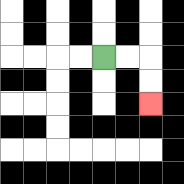{'start': '[4, 2]', 'end': '[6, 4]', 'path_directions': 'R,R,D,D', 'path_coordinates': '[[4, 2], [5, 2], [6, 2], [6, 3], [6, 4]]'}